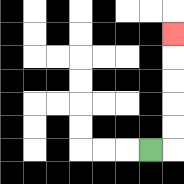{'start': '[6, 6]', 'end': '[7, 1]', 'path_directions': 'R,U,U,U,U,U', 'path_coordinates': '[[6, 6], [7, 6], [7, 5], [7, 4], [7, 3], [7, 2], [7, 1]]'}